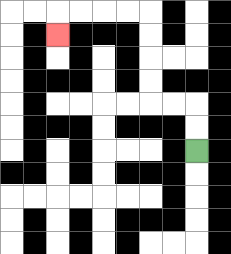{'start': '[8, 6]', 'end': '[2, 1]', 'path_directions': 'U,U,L,L,U,U,U,U,L,L,L,L,D', 'path_coordinates': '[[8, 6], [8, 5], [8, 4], [7, 4], [6, 4], [6, 3], [6, 2], [6, 1], [6, 0], [5, 0], [4, 0], [3, 0], [2, 0], [2, 1]]'}